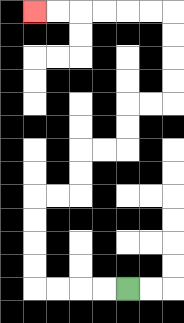{'start': '[5, 12]', 'end': '[1, 0]', 'path_directions': 'L,L,L,L,U,U,U,U,R,R,U,U,R,R,U,U,R,R,U,U,U,U,L,L,L,L,L,L', 'path_coordinates': '[[5, 12], [4, 12], [3, 12], [2, 12], [1, 12], [1, 11], [1, 10], [1, 9], [1, 8], [2, 8], [3, 8], [3, 7], [3, 6], [4, 6], [5, 6], [5, 5], [5, 4], [6, 4], [7, 4], [7, 3], [7, 2], [7, 1], [7, 0], [6, 0], [5, 0], [4, 0], [3, 0], [2, 0], [1, 0]]'}